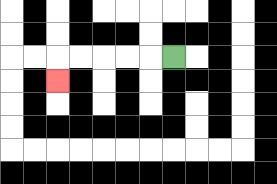{'start': '[7, 2]', 'end': '[2, 3]', 'path_directions': 'L,L,L,L,L,D', 'path_coordinates': '[[7, 2], [6, 2], [5, 2], [4, 2], [3, 2], [2, 2], [2, 3]]'}